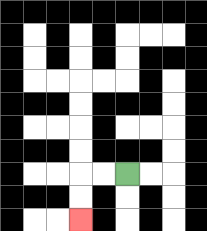{'start': '[5, 7]', 'end': '[3, 9]', 'path_directions': 'L,L,D,D', 'path_coordinates': '[[5, 7], [4, 7], [3, 7], [3, 8], [3, 9]]'}